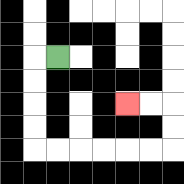{'start': '[2, 2]', 'end': '[5, 4]', 'path_directions': 'L,D,D,D,D,R,R,R,R,R,R,U,U,L,L', 'path_coordinates': '[[2, 2], [1, 2], [1, 3], [1, 4], [1, 5], [1, 6], [2, 6], [3, 6], [4, 6], [5, 6], [6, 6], [7, 6], [7, 5], [7, 4], [6, 4], [5, 4]]'}